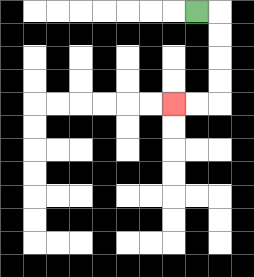{'start': '[8, 0]', 'end': '[7, 4]', 'path_directions': 'R,D,D,D,D,L,L', 'path_coordinates': '[[8, 0], [9, 0], [9, 1], [9, 2], [9, 3], [9, 4], [8, 4], [7, 4]]'}